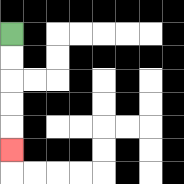{'start': '[0, 1]', 'end': '[0, 6]', 'path_directions': 'D,D,D,D,D', 'path_coordinates': '[[0, 1], [0, 2], [0, 3], [0, 4], [0, 5], [0, 6]]'}